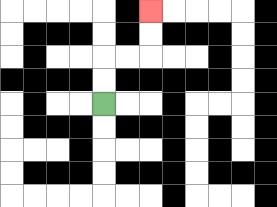{'start': '[4, 4]', 'end': '[6, 0]', 'path_directions': 'U,U,R,R,U,U', 'path_coordinates': '[[4, 4], [4, 3], [4, 2], [5, 2], [6, 2], [6, 1], [6, 0]]'}